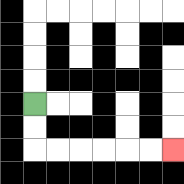{'start': '[1, 4]', 'end': '[7, 6]', 'path_directions': 'D,D,R,R,R,R,R,R', 'path_coordinates': '[[1, 4], [1, 5], [1, 6], [2, 6], [3, 6], [4, 6], [5, 6], [6, 6], [7, 6]]'}